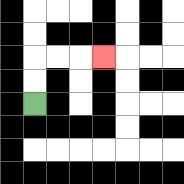{'start': '[1, 4]', 'end': '[4, 2]', 'path_directions': 'U,U,R,R,R', 'path_coordinates': '[[1, 4], [1, 3], [1, 2], [2, 2], [3, 2], [4, 2]]'}